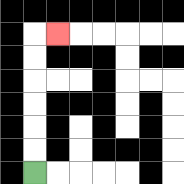{'start': '[1, 7]', 'end': '[2, 1]', 'path_directions': 'U,U,U,U,U,U,R', 'path_coordinates': '[[1, 7], [1, 6], [1, 5], [1, 4], [1, 3], [1, 2], [1, 1], [2, 1]]'}